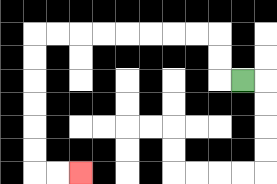{'start': '[10, 3]', 'end': '[3, 7]', 'path_directions': 'L,U,U,L,L,L,L,L,L,L,L,D,D,D,D,D,D,R,R', 'path_coordinates': '[[10, 3], [9, 3], [9, 2], [9, 1], [8, 1], [7, 1], [6, 1], [5, 1], [4, 1], [3, 1], [2, 1], [1, 1], [1, 2], [1, 3], [1, 4], [1, 5], [1, 6], [1, 7], [2, 7], [3, 7]]'}